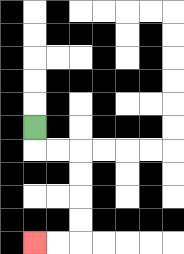{'start': '[1, 5]', 'end': '[1, 10]', 'path_directions': 'D,R,R,D,D,D,D,L,L', 'path_coordinates': '[[1, 5], [1, 6], [2, 6], [3, 6], [3, 7], [3, 8], [3, 9], [3, 10], [2, 10], [1, 10]]'}